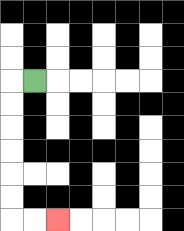{'start': '[1, 3]', 'end': '[2, 9]', 'path_directions': 'L,D,D,D,D,D,D,R,R', 'path_coordinates': '[[1, 3], [0, 3], [0, 4], [0, 5], [0, 6], [0, 7], [0, 8], [0, 9], [1, 9], [2, 9]]'}